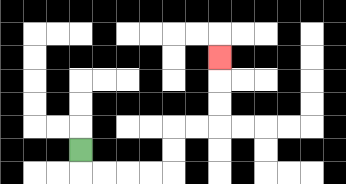{'start': '[3, 6]', 'end': '[9, 2]', 'path_directions': 'D,R,R,R,R,U,U,R,R,U,U,U', 'path_coordinates': '[[3, 6], [3, 7], [4, 7], [5, 7], [6, 7], [7, 7], [7, 6], [7, 5], [8, 5], [9, 5], [9, 4], [9, 3], [9, 2]]'}